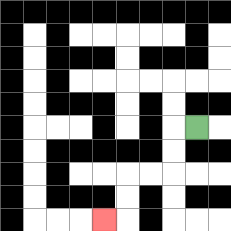{'start': '[8, 5]', 'end': '[4, 9]', 'path_directions': 'L,D,D,L,L,D,D,L', 'path_coordinates': '[[8, 5], [7, 5], [7, 6], [7, 7], [6, 7], [5, 7], [5, 8], [5, 9], [4, 9]]'}